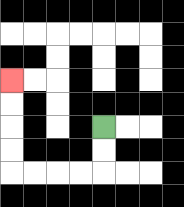{'start': '[4, 5]', 'end': '[0, 3]', 'path_directions': 'D,D,L,L,L,L,U,U,U,U', 'path_coordinates': '[[4, 5], [4, 6], [4, 7], [3, 7], [2, 7], [1, 7], [0, 7], [0, 6], [0, 5], [0, 4], [0, 3]]'}